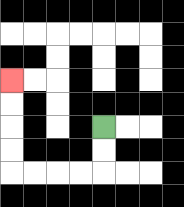{'start': '[4, 5]', 'end': '[0, 3]', 'path_directions': 'D,D,L,L,L,L,U,U,U,U', 'path_coordinates': '[[4, 5], [4, 6], [4, 7], [3, 7], [2, 7], [1, 7], [0, 7], [0, 6], [0, 5], [0, 4], [0, 3]]'}